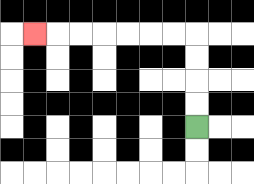{'start': '[8, 5]', 'end': '[1, 1]', 'path_directions': 'U,U,U,U,L,L,L,L,L,L,L', 'path_coordinates': '[[8, 5], [8, 4], [8, 3], [8, 2], [8, 1], [7, 1], [6, 1], [5, 1], [4, 1], [3, 1], [2, 1], [1, 1]]'}